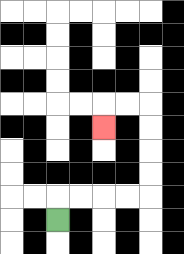{'start': '[2, 9]', 'end': '[4, 5]', 'path_directions': 'U,R,R,R,R,U,U,U,U,L,L,D', 'path_coordinates': '[[2, 9], [2, 8], [3, 8], [4, 8], [5, 8], [6, 8], [6, 7], [6, 6], [6, 5], [6, 4], [5, 4], [4, 4], [4, 5]]'}